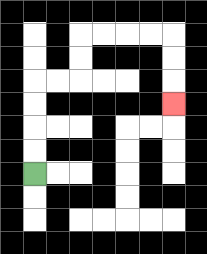{'start': '[1, 7]', 'end': '[7, 4]', 'path_directions': 'U,U,U,U,R,R,U,U,R,R,R,R,D,D,D', 'path_coordinates': '[[1, 7], [1, 6], [1, 5], [1, 4], [1, 3], [2, 3], [3, 3], [3, 2], [3, 1], [4, 1], [5, 1], [6, 1], [7, 1], [7, 2], [7, 3], [7, 4]]'}